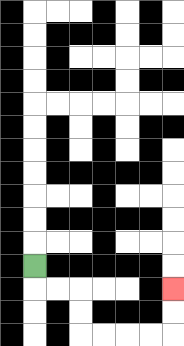{'start': '[1, 11]', 'end': '[7, 12]', 'path_directions': 'D,R,R,D,D,R,R,R,R,U,U', 'path_coordinates': '[[1, 11], [1, 12], [2, 12], [3, 12], [3, 13], [3, 14], [4, 14], [5, 14], [6, 14], [7, 14], [7, 13], [7, 12]]'}